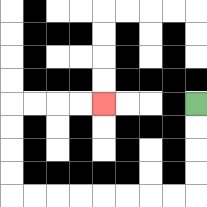{'start': '[8, 4]', 'end': '[4, 4]', 'path_directions': 'D,D,D,D,L,L,L,L,L,L,L,L,U,U,U,U,R,R,R,R', 'path_coordinates': '[[8, 4], [8, 5], [8, 6], [8, 7], [8, 8], [7, 8], [6, 8], [5, 8], [4, 8], [3, 8], [2, 8], [1, 8], [0, 8], [0, 7], [0, 6], [0, 5], [0, 4], [1, 4], [2, 4], [3, 4], [4, 4]]'}